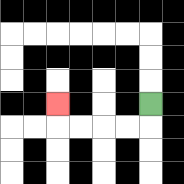{'start': '[6, 4]', 'end': '[2, 4]', 'path_directions': 'D,L,L,L,L,U', 'path_coordinates': '[[6, 4], [6, 5], [5, 5], [4, 5], [3, 5], [2, 5], [2, 4]]'}